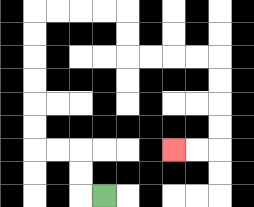{'start': '[4, 8]', 'end': '[7, 6]', 'path_directions': 'L,U,U,L,L,U,U,U,U,U,U,R,R,R,R,D,D,R,R,R,R,D,D,D,D,L,L', 'path_coordinates': '[[4, 8], [3, 8], [3, 7], [3, 6], [2, 6], [1, 6], [1, 5], [1, 4], [1, 3], [1, 2], [1, 1], [1, 0], [2, 0], [3, 0], [4, 0], [5, 0], [5, 1], [5, 2], [6, 2], [7, 2], [8, 2], [9, 2], [9, 3], [9, 4], [9, 5], [9, 6], [8, 6], [7, 6]]'}